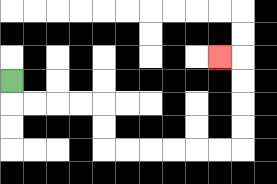{'start': '[0, 3]', 'end': '[9, 2]', 'path_directions': 'D,R,R,R,R,D,D,R,R,R,R,R,R,U,U,U,U,L', 'path_coordinates': '[[0, 3], [0, 4], [1, 4], [2, 4], [3, 4], [4, 4], [4, 5], [4, 6], [5, 6], [6, 6], [7, 6], [8, 6], [9, 6], [10, 6], [10, 5], [10, 4], [10, 3], [10, 2], [9, 2]]'}